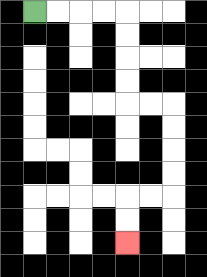{'start': '[1, 0]', 'end': '[5, 10]', 'path_directions': 'R,R,R,R,D,D,D,D,R,R,D,D,D,D,L,L,D,D', 'path_coordinates': '[[1, 0], [2, 0], [3, 0], [4, 0], [5, 0], [5, 1], [5, 2], [5, 3], [5, 4], [6, 4], [7, 4], [7, 5], [7, 6], [7, 7], [7, 8], [6, 8], [5, 8], [5, 9], [5, 10]]'}